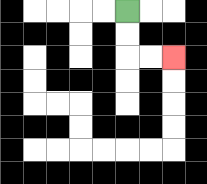{'start': '[5, 0]', 'end': '[7, 2]', 'path_directions': 'D,D,R,R', 'path_coordinates': '[[5, 0], [5, 1], [5, 2], [6, 2], [7, 2]]'}